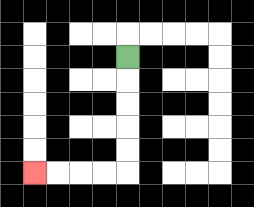{'start': '[5, 2]', 'end': '[1, 7]', 'path_directions': 'D,D,D,D,D,L,L,L,L', 'path_coordinates': '[[5, 2], [5, 3], [5, 4], [5, 5], [5, 6], [5, 7], [4, 7], [3, 7], [2, 7], [1, 7]]'}